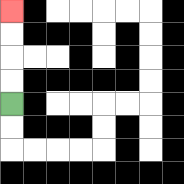{'start': '[0, 4]', 'end': '[0, 0]', 'path_directions': 'U,U,U,U', 'path_coordinates': '[[0, 4], [0, 3], [0, 2], [0, 1], [0, 0]]'}